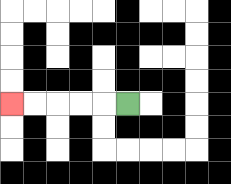{'start': '[5, 4]', 'end': '[0, 4]', 'path_directions': 'L,L,L,L,L', 'path_coordinates': '[[5, 4], [4, 4], [3, 4], [2, 4], [1, 4], [0, 4]]'}